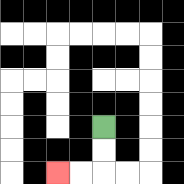{'start': '[4, 5]', 'end': '[2, 7]', 'path_directions': 'D,D,L,L', 'path_coordinates': '[[4, 5], [4, 6], [4, 7], [3, 7], [2, 7]]'}